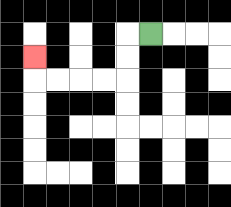{'start': '[6, 1]', 'end': '[1, 2]', 'path_directions': 'L,D,D,L,L,L,L,U', 'path_coordinates': '[[6, 1], [5, 1], [5, 2], [5, 3], [4, 3], [3, 3], [2, 3], [1, 3], [1, 2]]'}